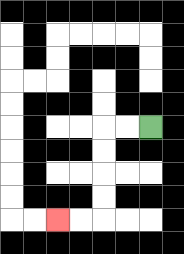{'start': '[6, 5]', 'end': '[2, 9]', 'path_directions': 'L,L,D,D,D,D,L,L', 'path_coordinates': '[[6, 5], [5, 5], [4, 5], [4, 6], [4, 7], [4, 8], [4, 9], [3, 9], [2, 9]]'}